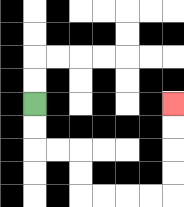{'start': '[1, 4]', 'end': '[7, 4]', 'path_directions': 'D,D,R,R,D,D,R,R,R,R,U,U,U,U', 'path_coordinates': '[[1, 4], [1, 5], [1, 6], [2, 6], [3, 6], [3, 7], [3, 8], [4, 8], [5, 8], [6, 8], [7, 8], [7, 7], [7, 6], [7, 5], [7, 4]]'}